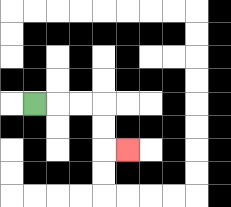{'start': '[1, 4]', 'end': '[5, 6]', 'path_directions': 'R,R,R,D,D,R', 'path_coordinates': '[[1, 4], [2, 4], [3, 4], [4, 4], [4, 5], [4, 6], [5, 6]]'}